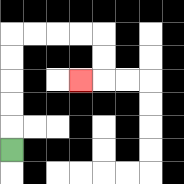{'start': '[0, 6]', 'end': '[3, 3]', 'path_directions': 'U,U,U,U,U,R,R,R,R,D,D,L', 'path_coordinates': '[[0, 6], [0, 5], [0, 4], [0, 3], [0, 2], [0, 1], [1, 1], [2, 1], [3, 1], [4, 1], [4, 2], [4, 3], [3, 3]]'}